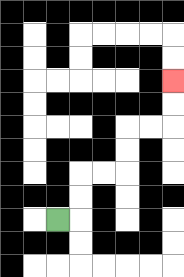{'start': '[2, 9]', 'end': '[7, 3]', 'path_directions': 'R,U,U,R,R,U,U,R,R,U,U', 'path_coordinates': '[[2, 9], [3, 9], [3, 8], [3, 7], [4, 7], [5, 7], [5, 6], [5, 5], [6, 5], [7, 5], [7, 4], [7, 3]]'}